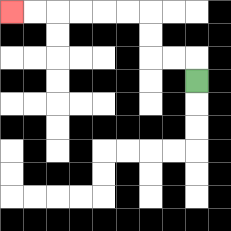{'start': '[8, 3]', 'end': '[0, 0]', 'path_directions': 'U,L,L,U,U,L,L,L,L,L,L', 'path_coordinates': '[[8, 3], [8, 2], [7, 2], [6, 2], [6, 1], [6, 0], [5, 0], [4, 0], [3, 0], [2, 0], [1, 0], [0, 0]]'}